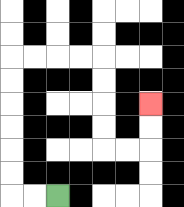{'start': '[2, 8]', 'end': '[6, 4]', 'path_directions': 'L,L,U,U,U,U,U,U,R,R,R,R,D,D,D,D,R,R,U,U', 'path_coordinates': '[[2, 8], [1, 8], [0, 8], [0, 7], [0, 6], [0, 5], [0, 4], [0, 3], [0, 2], [1, 2], [2, 2], [3, 2], [4, 2], [4, 3], [4, 4], [4, 5], [4, 6], [5, 6], [6, 6], [6, 5], [6, 4]]'}